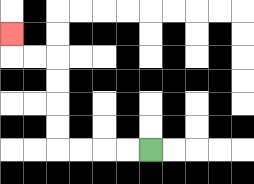{'start': '[6, 6]', 'end': '[0, 1]', 'path_directions': 'L,L,L,L,U,U,U,U,L,L,U', 'path_coordinates': '[[6, 6], [5, 6], [4, 6], [3, 6], [2, 6], [2, 5], [2, 4], [2, 3], [2, 2], [1, 2], [0, 2], [0, 1]]'}